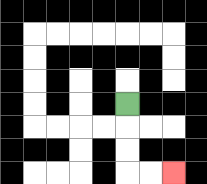{'start': '[5, 4]', 'end': '[7, 7]', 'path_directions': 'D,D,D,R,R', 'path_coordinates': '[[5, 4], [5, 5], [5, 6], [5, 7], [6, 7], [7, 7]]'}